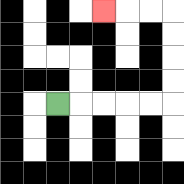{'start': '[2, 4]', 'end': '[4, 0]', 'path_directions': 'R,R,R,R,R,U,U,U,U,L,L,L', 'path_coordinates': '[[2, 4], [3, 4], [4, 4], [5, 4], [6, 4], [7, 4], [7, 3], [7, 2], [7, 1], [7, 0], [6, 0], [5, 0], [4, 0]]'}